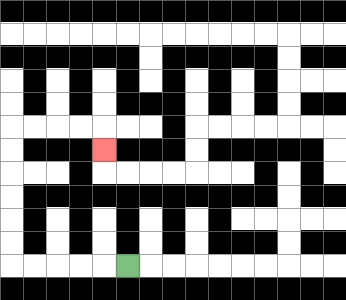{'start': '[5, 11]', 'end': '[4, 6]', 'path_directions': 'L,L,L,L,L,U,U,U,U,U,U,R,R,R,R,D', 'path_coordinates': '[[5, 11], [4, 11], [3, 11], [2, 11], [1, 11], [0, 11], [0, 10], [0, 9], [0, 8], [0, 7], [0, 6], [0, 5], [1, 5], [2, 5], [3, 5], [4, 5], [4, 6]]'}